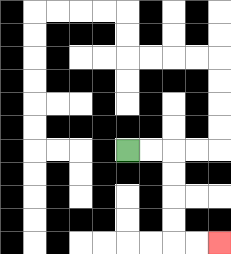{'start': '[5, 6]', 'end': '[9, 10]', 'path_directions': 'R,R,D,D,D,D,R,R', 'path_coordinates': '[[5, 6], [6, 6], [7, 6], [7, 7], [7, 8], [7, 9], [7, 10], [8, 10], [9, 10]]'}